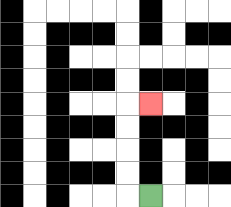{'start': '[6, 8]', 'end': '[6, 4]', 'path_directions': 'L,U,U,U,U,R', 'path_coordinates': '[[6, 8], [5, 8], [5, 7], [5, 6], [5, 5], [5, 4], [6, 4]]'}